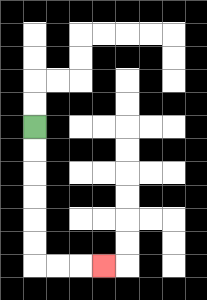{'start': '[1, 5]', 'end': '[4, 11]', 'path_directions': 'D,D,D,D,D,D,R,R,R', 'path_coordinates': '[[1, 5], [1, 6], [1, 7], [1, 8], [1, 9], [1, 10], [1, 11], [2, 11], [3, 11], [4, 11]]'}